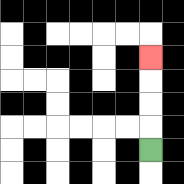{'start': '[6, 6]', 'end': '[6, 2]', 'path_directions': 'U,U,U,U', 'path_coordinates': '[[6, 6], [6, 5], [6, 4], [6, 3], [6, 2]]'}